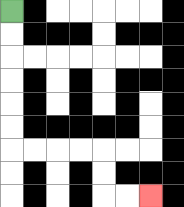{'start': '[0, 0]', 'end': '[6, 8]', 'path_directions': 'D,D,D,D,D,D,R,R,R,R,D,D,R,R', 'path_coordinates': '[[0, 0], [0, 1], [0, 2], [0, 3], [0, 4], [0, 5], [0, 6], [1, 6], [2, 6], [3, 6], [4, 6], [4, 7], [4, 8], [5, 8], [6, 8]]'}